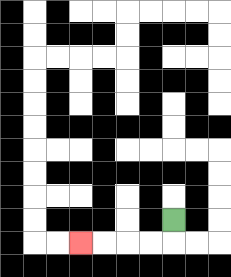{'start': '[7, 9]', 'end': '[3, 10]', 'path_directions': 'D,L,L,L,L', 'path_coordinates': '[[7, 9], [7, 10], [6, 10], [5, 10], [4, 10], [3, 10]]'}